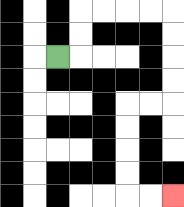{'start': '[2, 2]', 'end': '[7, 8]', 'path_directions': 'R,U,U,R,R,R,R,D,D,D,D,L,L,D,D,D,D,R,R', 'path_coordinates': '[[2, 2], [3, 2], [3, 1], [3, 0], [4, 0], [5, 0], [6, 0], [7, 0], [7, 1], [7, 2], [7, 3], [7, 4], [6, 4], [5, 4], [5, 5], [5, 6], [5, 7], [5, 8], [6, 8], [7, 8]]'}